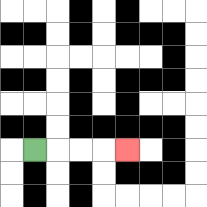{'start': '[1, 6]', 'end': '[5, 6]', 'path_directions': 'R,R,R,R', 'path_coordinates': '[[1, 6], [2, 6], [3, 6], [4, 6], [5, 6]]'}